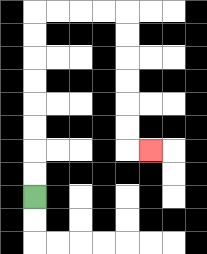{'start': '[1, 8]', 'end': '[6, 6]', 'path_directions': 'U,U,U,U,U,U,U,U,R,R,R,R,D,D,D,D,D,D,R', 'path_coordinates': '[[1, 8], [1, 7], [1, 6], [1, 5], [1, 4], [1, 3], [1, 2], [1, 1], [1, 0], [2, 0], [3, 0], [4, 0], [5, 0], [5, 1], [5, 2], [5, 3], [5, 4], [5, 5], [5, 6], [6, 6]]'}